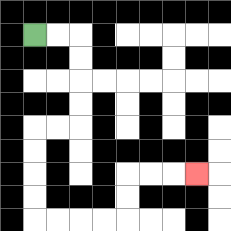{'start': '[1, 1]', 'end': '[8, 7]', 'path_directions': 'R,R,D,D,D,D,L,L,D,D,D,D,R,R,R,R,U,U,R,R,R', 'path_coordinates': '[[1, 1], [2, 1], [3, 1], [3, 2], [3, 3], [3, 4], [3, 5], [2, 5], [1, 5], [1, 6], [1, 7], [1, 8], [1, 9], [2, 9], [3, 9], [4, 9], [5, 9], [5, 8], [5, 7], [6, 7], [7, 7], [8, 7]]'}